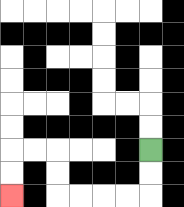{'start': '[6, 6]', 'end': '[0, 8]', 'path_directions': 'D,D,L,L,L,L,U,U,L,L,D,D', 'path_coordinates': '[[6, 6], [6, 7], [6, 8], [5, 8], [4, 8], [3, 8], [2, 8], [2, 7], [2, 6], [1, 6], [0, 6], [0, 7], [0, 8]]'}